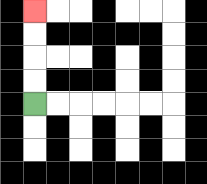{'start': '[1, 4]', 'end': '[1, 0]', 'path_directions': 'U,U,U,U', 'path_coordinates': '[[1, 4], [1, 3], [1, 2], [1, 1], [1, 0]]'}